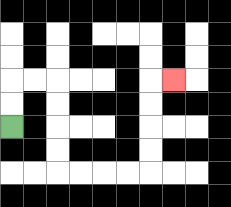{'start': '[0, 5]', 'end': '[7, 3]', 'path_directions': 'U,U,R,R,D,D,D,D,R,R,R,R,U,U,U,U,R', 'path_coordinates': '[[0, 5], [0, 4], [0, 3], [1, 3], [2, 3], [2, 4], [2, 5], [2, 6], [2, 7], [3, 7], [4, 7], [5, 7], [6, 7], [6, 6], [6, 5], [6, 4], [6, 3], [7, 3]]'}